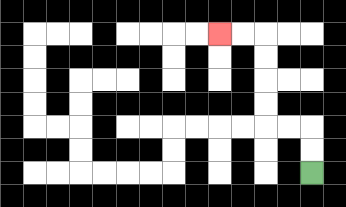{'start': '[13, 7]', 'end': '[9, 1]', 'path_directions': 'U,U,L,L,U,U,U,U,L,L', 'path_coordinates': '[[13, 7], [13, 6], [13, 5], [12, 5], [11, 5], [11, 4], [11, 3], [11, 2], [11, 1], [10, 1], [9, 1]]'}